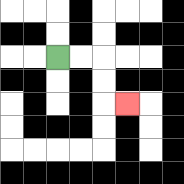{'start': '[2, 2]', 'end': '[5, 4]', 'path_directions': 'R,R,D,D,R', 'path_coordinates': '[[2, 2], [3, 2], [4, 2], [4, 3], [4, 4], [5, 4]]'}